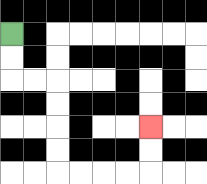{'start': '[0, 1]', 'end': '[6, 5]', 'path_directions': 'D,D,R,R,D,D,D,D,R,R,R,R,U,U', 'path_coordinates': '[[0, 1], [0, 2], [0, 3], [1, 3], [2, 3], [2, 4], [2, 5], [2, 6], [2, 7], [3, 7], [4, 7], [5, 7], [6, 7], [6, 6], [6, 5]]'}